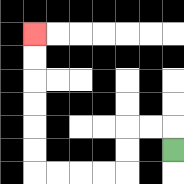{'start': '[7, 6]', 'end': '[1, 1]', 'path_directions': 'U,L,L,D,D,L,L,L,L,U,U,U,U,U,U', 'path_coordinates': '[[7, 6], [7, 5], [6, 5], [5, 5], [5, 6], [5, 7], [4, 7], [3, 7], [2, 7], [1, 7], [1, 6], [1, 5], [1, 4], [1, 3], [1, 2], [1, 1]]'}